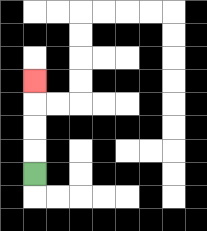{'start': '[1, 7]', 'end': '[1, 3]', 'path_directions': 'U,U,U,U', 'path_coordinates': '[[1, 7], [1, 6], [1, 5], [1, 4], [1, 3]]'}